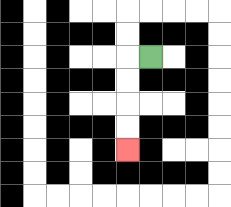{'start': '[6, 2]', 'end': '[5, 6]', 'path_directions': 'L,D,D,D,D', 'path_coordinates': '[[6, 2], [5, 2], [5, 3], [5, 4], [5, 5], [5, 6]]'}